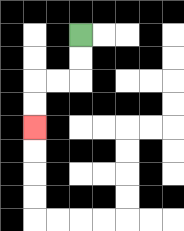{'start': '[3, 1]', 'end': '[1, 5]', 'path_directions': 'D,D,L,L,D,D', 'path_coordinates': '[[3, 1], [3, 2], [3, 3], [2, 3], [1, 3], [1, 4], [1, 5]]'}